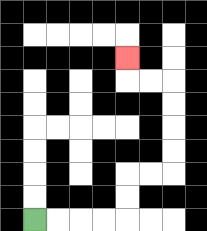{'start': '[1, 9]', 'end': '[5, 2]', 'path_directions': 'R,R,R,R,U,U,R,R,U,U,U,U,L,L,U', 'path_coordinates': '[[1, 9], [2, 9], [3, 9], [4, 9], [5, 9], [5, 8], [5, 7], [6, 7], [7, 7], [7, 6], [7, 5], [7, 4], [7, 3], [6, 3], [5, 3], [5, 2]]'}